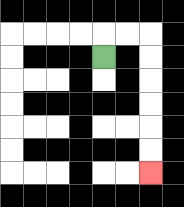{'start': '[4, 2]', 'end': '[6, 7]', 'path_directions': 'U,R,R,D,D,D,D,D,D', 'path_coordinates': '[[4, 2], [4, 1], [5, 1], [6, 1], [6, 2], [6, 3], [6, 4], [6, 5], [6, 6], [6, 7]]'}